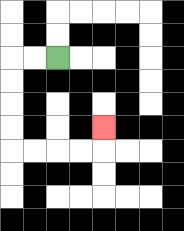{'start': '[2, 2]', 'end': '[4, 5]', 'path_directions': 'L,L,D,D,D,D,R,R,R,R,U', 'path_coordinates': '[[2, 2], [1, 2], [0, 2], [0, 3], [0, 4], [0, 5], [0, 6], [1, 6], [2, 6], [3, 6], [4, 6], [4, 5]]'}